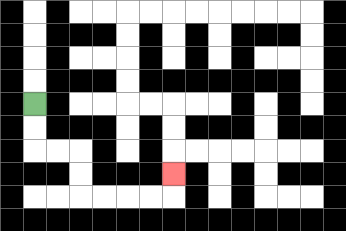{'start': '[1, 4]', 'end': '[7, 7]', 'path_directions': 'D,D,R,R,D,D,R,R,R,R,U', 'path_coordinates': '[[1, 4], [1, 5], [1, 6], [2, 6], [3, 6], [3, 7], [3, 8], [4, 8], [5, 8], [6, 8], [7, 8], [7, 7]]'}